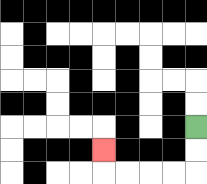{'start': '[8, 5]', 'end': '[4, 6]', 'path_directions': 'D,D,L,L,L,L,U', 'path_coordinates': '[[8, 5], [8, 6], [8, 7], [7, 7], [6, 7], [5, 7], [4, 7], [4, 6]]'}